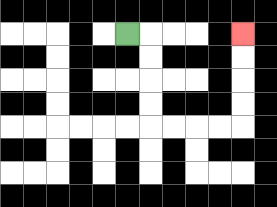{'start': '[5, 1]', 'end': '[10, 1]', 'path_directions': 'R,D,D,D,D,R,R,R,R,U,U,U,U', 'path_coordinates': '[[5, 1], [6, 1], [6, 2], [6, 3], [6, 4], [6, 5], [7, 5], [8, 5], [9, 5], [10, 5], [10, 4], [10, 3], [10, 2], [10, 1]]'}